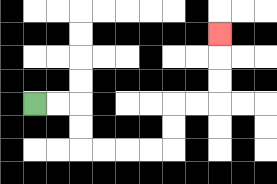{'start': '[1, 4]', 'end': '[9, 1]', 'path_directions': 'R,R,D,D,R,R,R,R,U,U,R,R,U,U,U', 'path_coordinates': '[[1, 4], [2, 4], [3, 4], [3, 5], [3, 6], [4, 6], [5, 6], [6, 6], [7, 6], [7, 5], [7, 4], [8, 4], [9, 4], [9, 3], [9, 2], [9, 1]]'}